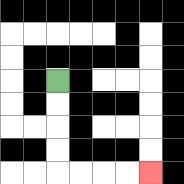{'start': '[2, 3]', 'end': '[6, 7]', 'path_directions': 'D,D,D,D,R,R,R,R', 'path_coordinates': '[[2, 3], [2, 4], [2, 5], [2, 6], [2, 7], [3, 7], [4, 7], [5, 7], [6, 7]]'}